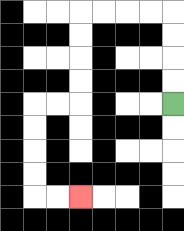{'start': '[7, 4]', 'end': '[3, 8]', 'path_directions': 'U,U,U,U,L,L,L,L,D,D,D,D,L,L,D,D,D,D,R,R', 'path_coordinates': '[[7, 4], [7, 3], [7, 2], [7, 1], [7, 0], [6, 0], [5, 0], [4, 0], [3, 0], [3, 1], [3, 2], [3, 3], [3, 4], [2, 4], [1, 4], [1, 5], [1, 6], [1, 7], [1, 8], [2, 8], [3, 8]]'}